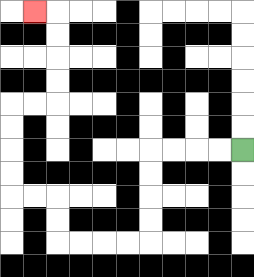{'start': '[10, 6]', 'end': '[1, 0]', 'path_directions': 'L,L,L,L,D,D,D,D,L,L,L,L,U,U,L,L,U,U,U,U,R,R,U,U,U,U,L', 'path_coordinates': '[[10, 6], [9, 6], [8, 6], [7, 6], [6, 6], [6, 7], [6, 8], [6, 9], [6, 10], [5, 10], [4, 10], [3, 10], [2, 10], [2, 9], [2, 8], [1, 8], [0, 8], [0, 7], [0, 6], [0, 5], [0, 4], [1, 4], [2, 4], [2, 3], [2, 2], [2, 1], [2, 0], [1, 0]]'}